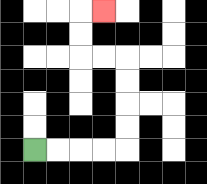{'start': '[1, 6]', 'end': '[4, 0]', 'path_directions': 'R,R,R,R,U,U,U,U,L,L,U,U,R', 'path_coordinates': '[[1, 6], [2, 6], [3, 6], [4, 6], [5, 6], [5, 5], [5, 4], [5, 3], [5, 2], [4, 2], [3, 2], [3, 1], [3, 0], [4, 0]]'}